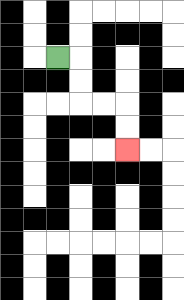{'start': '[2, 2]', 'end': '[5, 6]', 'path_directions': 'R,D,D,R,R,D,D', 'path_coordinates': '[[2, 2], [3, 2], [3, 3], [3, 4], [4, 4], [5, 4], [5, 5], [5, 6]]'}